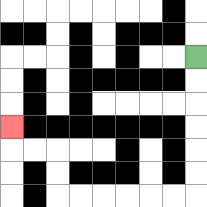{'start': '[8, 2]', 'end': '[0, 5]', 'path_directions': 'D,D,D,D,D,D,L,L,L,L,L,L,U,U,L,L,U', 'path_coordinates': '[[8, 2], [8, 3], [8, 4], [8, 5], [8, 6], [8, 7], [8, 8], [7, 8], [6, 8], [5, 8], [4, 8], [3, 8], [2, 8], [2, 7], [2, 6], [1, 6], [0, 6], [0, 5]]'}